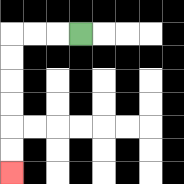{'start': '[3, 1]', 'end': '[0, 7]', 'path_directions': 'L,L,L,D,D,D,D,D,D', 'path_coordinates': '[[3, 1], [2, 1], [1, 1], [0, 1], [0, 2], [0, 3], [0, 4], [0, 5], [0, 6], [0, 7]]'}